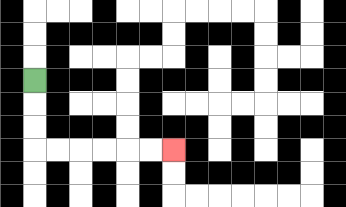{'start': '[1, 3]', 'end': '[7, 6]', 'path_directions': 'D,D,D,R,R,R,R,R,R', 'path_coordinates': '[[1, 3], [1, 4], [1, 5], [1, 6], [2, 6], [3, 6], [4, 6], [5, 6], [6, 6], [7, 6]]'}